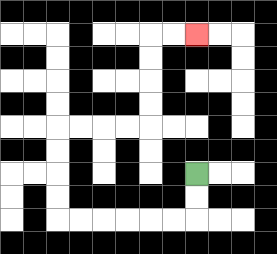{'start': '[8, 7]', 'end': '[8, 1]', 'path_directions': 'D,D,L,L,L,L,L,L,U,U,U,U,R,R,R,R,U,U,U,U,R,R', 'path_coordinates': '[[8, 7], [8, 8], [8, 9], [7, 9], [6, 9], [5, 9], [4, 9], [3, 9], [2, 9], [2, 8], [2, 7], [2, 6], [2, 5], [3, 5], [4, 5], [5, 5], [6, 5], [6, 4], [6, 3], [6, 2], [6, 1], [7, 1], [8, 1]]'}